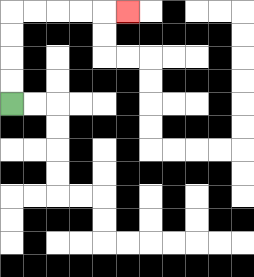{'start': '[0, 4]', 'end': '[5, 0]', 'path_directions': 'U,U,U,U,R,R,R,R,R', 'path_coordinates': '[[0, 4], [0, 3], [0, 2], [0, 1], [0, 0], [1, 0], [2, 0], [3, 0], [4, 0], [5, 0]]'}